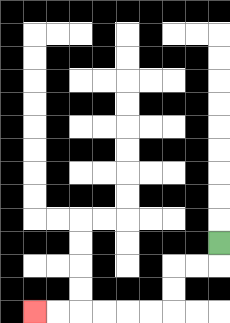{'start': '[9, 10]', 'end': '[1, 13]', 'path_directions': 'D,L,L,D,D,L,L,L,L,L,L', 'path_coordinates': '[[9, 10], [9, 11], [8, 11], [7, 11], [7, 12], [7, 13], [6, 13], [5, 13], [4, 13], [3, 13], [2, 13], [1, 13]]'}